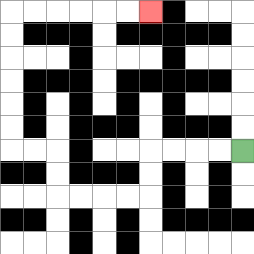{'start': '[10, 6]', 'end': '[6, 0]', 'path_directions': 'L,L,L,L,D,D,L,L,L,L,U,U,L,L,U,U,U,U,U,U,R,R,R,R,R,R', 'path_coordinates': '[[10, 6], [9, 6], [8, 6], [7, 6], [6, 6], [6, 7], [6, 8], [5, 8], [4, 8], [3, 8], [2, 8], [2, 7], [2, 6], [1, 6], [0, 6], [0, 5], [0, 4], [0, 3], [0, 2], [0, 1], [0, 0], [1, 0], [2, 0], [3, 0], [4, 0], [5, 0], [6, 0]]'}